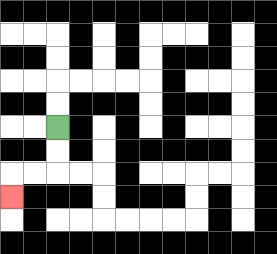{'start': '[2, 5]', 'end': '[0, 8]', 'path_directions': 'D,D,L,L,D', 'path_coordinates': '[[2, 5], [2, 6], [2, 7], [1, 7], [0, 7], [0, 8]]'}